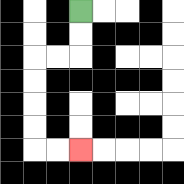{'start': '[3, 0]', 'end': '[3, 6]', 'path_directions': 'D,D,L,L,D,D,D,D,R,R', 'path_coordinates': '[[3, 0], [3, 1], [3, 2], [2, 2], [1, 2], [1, 3], [1, 4], [1, 5], [1, 6], [2, 6], [3, 6]]'}